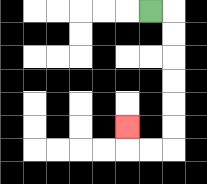{'start': '[6, 0]', 'end': '[5, 5]', 'path_directions': 'R,D,D,D,D,D,D,L,L,U', 'path_coordinates': '[[6, 0], [7, 0], [7, 1], [7, 2], [7, 3], [7, 4], [7, 5], [7, 6], [6, 6], [5, 6], [5, 5]]'}